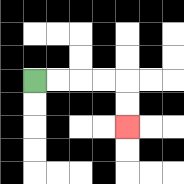{'start': '[1, 3]', 'end': '[5, 5]', 'path_directions': 'R,R,R,R,D,D', 'path_coordinates': '[[1, 3], [2, 3], [3, 3], [4, 3], [5, 3], [5, 4], [5, 5]]'}